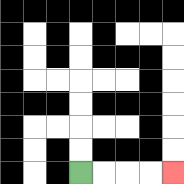{'start': '[3, 7]', 'end': '[7, 7]', 'path_directions': 'R,R,R,R', 'path_coordinates': '[[3, 7], [4, 7], [5, 7], [6, 7], [7, 7]]'}